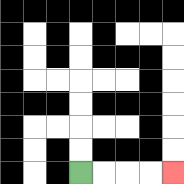{'start': '[3, 7]', 'end': '[7, 7]', 'path_directions': 'R,R,R,R', 'path_coordinates': '[[3, 7], [4, 7], [5, 7], [6, 7], [7, 7]]'}